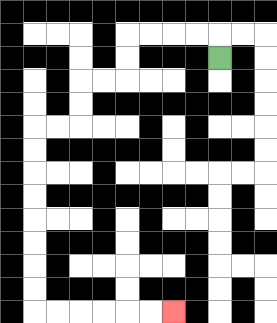{'start': '[9, 2]', 'end': '[7, 13]', 'path_directions': 'U,L,L,L,L,D,D,L,L,D,D,L,L,D,D,D,D,D,D,D,D,R,R,R,R,R,R', 'path_coordinates': '[[9, 2], [9, 1], [8, 1], [7, 1], [6, 1], [5, 1], [5, 2], [5, 3], [4, 3], [3, 3], [3, 4], [3, 5], [2, 5], [1, 5], [1, 6], [1, 7], [1, 8], [1, 9], [1, 10], [1, 11], [1, 12], [1, 13], [2, 13], [3, 13], [4, 13], [5, 13], [6, 13], [7, 13]]'}